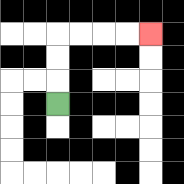{'start': '[2, 4]', 'end': '[6, 1]', 'path_directions': 'U,U,U,R,R,R,R', 'path_coordinates': '[[2, 4], [2, 3], [2, 2], [2, 1], [3, 1], [4, 1], [5, 1], [6, 1]]'}